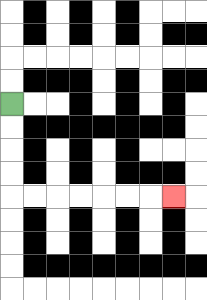{'start': '[0, 4]', 'end': '[7, 8]', 'path_directions': 'D,D,D,D,R,R,R,R,R,R,R', 'path_coordinates': '[[0, 4], [0, 5], [0, 6], [0, 7], [0, 8], [1, 8], [2, 8], [3, 8], [4, 8], [5, 8], [6, 8], [7, 8]]'}